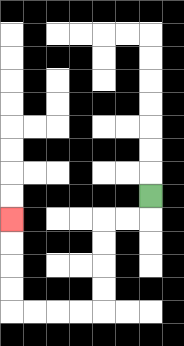{'start': '[6, 8]', 'end': '[0, 9]', 'path_directions': 'D,L,L,D,D,D,D,L,L,L,L,U,U,U,U', 'path_coordinates': '[[6, 8], [6, 9], [5, 9], [4, 9], [4, 10], [4, 11], [4, 12], [4, 13], [3, 13], [2, 13], [1, 13], [0, 13], [0, 12], [0, 11], [0, 10], [0, 9]]'}